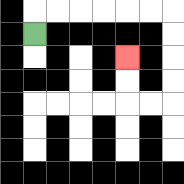{'start': '[1, 1]', 'end': '[5, 2]', 'path_directions': 'U,R,R,R,R,R,R,D,D,D,D,L,L,U,U', 'path_coordinates': '[[1, 1], [1, 0], [2, 0], [3, 0], [4, 0], [5, 0], [6, 0], [7, 0], [7, 1], [7, 2], [7, 3], [7, 4], [6, 4], [5, 4], [5, 3], [5, 2]]'}